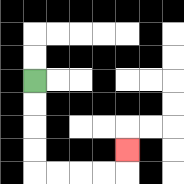{'start': '[1, 3]', 'end': '[5, 6]', 'path_directions': 'D,D,D,D,R,R,R,R,U', 'path_coordinates': '[[1, 3], [1, 4], [1, 5], [1, 6], [1, 7], [2, 7], [3, 7], [4, 7], [5, 7], [5, 6]]'}